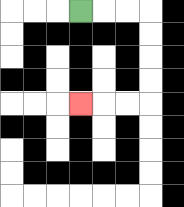{'start': '[3, 0]', 'end': '[3, 4]', 'path_directions': 'R,R,R,D,D,D,D,L,L,L', 'path_coordinates': '[[3, 0], [4, 0], [5, 0], [6, 0], [6, 1], [6, 2], [6, 3], [6, 4], [5, 4], [4, 4], [3, 4]]'}